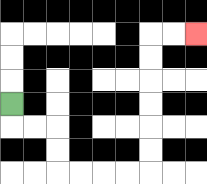{'start': '[0, 4]', 'end': '[8, 1]', 'path_directions': 'D,R,R,D,D,R,R,R,R,U,U,U,U,U,U,R,R', 'path_coordinates': '[[0, 4], [0, 5], [1, 5], [2, 5], [2, 6], [2, 7], [3, 7], [4, 7], [5, 7], [6, 7], [6, 6], [6, 5], [6, 4], [6, 3], [6, 2], [6, 1], [7, 1], [8, 1]]'}